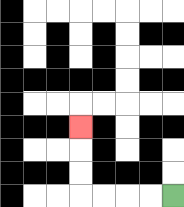{'start': '[7, 8]', 'end': '[3, 5]', 'path_directions': 'L,L,L,L,U,U,U', 'path_coordinates': '[[7, 8], [6, 8], [5, 8], [4, 8], [3, 8], [3, 7], [3, 6], [3, 5]]'}